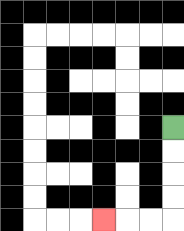{'start': '[7, 5]', 'end': '[4, 9]', 'path_directions': 'D,D,D,D,L,L,L', 'path_coordinates': '[[7, 5], [7, 6], [7, 7], [7, 8], [7, 9], [6, 9], [5, 9], [4, 9]]'}